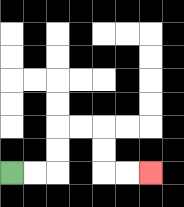{'start': '[0, 7]', 'end': '[6, 7]', 'path_directions': 'R,R,U,U,R,R,D,D,R,R', 'path_coordinates': '[[0, 7], [1, 7], [2, 7], [2, 6], [2, 5], [3, 5], [4, 5], [4, 6], [4, 7], [5, 7], [6, 7]]'}